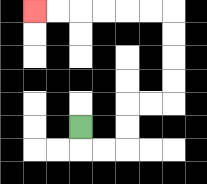{'start': '[3, 5]', 'end': '[1, 0]', 'path_directions': 'D,R,R,U,U,R,R,U,U,U,U,L,L,L,L,L,L', 'path_coordinates': '[[3, 5], [3, 6], [4, 6], [5, 6], [5, 5], [5, 4], [6, 4], [7, 4], [7, 3], [7, 2], [7, 1], [7, 0], [6, 0], [5, 0], [4, 0], [3, 0], [2, 0], [1, 0]]'}